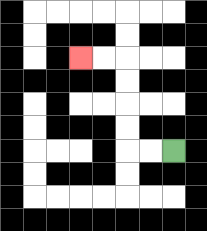{'start': '[7, 6]', 'end': '[3, 2]', 'path_directions': 'L,L,U,U,U,U,L,L', 'path_coordinates': '[[7, 6], [6, 6], [5, 6], [5, 5], [5, 4], [5, 3], [5, 2], [4, 2], [3, 2]]'}